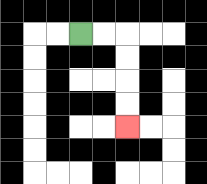{'start': '[3, 1]', 'end': '[5, 5]', 'path_directions': 'R,R,D,D,D,D', 'path_coordinates': '[[3, 1], [4, 1], [5, 1], [5, 2], [5, 3], [5, 4], [5, 5]]'}